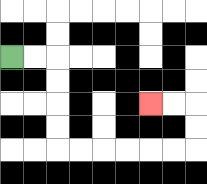{'start': '[0, 2]', 'end': '[6, 4]', 'path_directions': 'R,R,D,D,D,D,R,R,R,R,R,R,U,U,L,L', 'path_coordinates': '[[0, 2], [1, 2], [2, 2], [2, 3], [2, 4], [2, 5], [2, 6], [3, 6], [4, 6], [5, 6], [6, 6], [7, 6], [8, 6], [8, 5], [8, 4], [7, 4], [6, 4]]'}